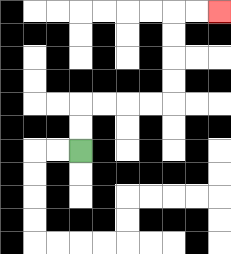{'start': '[3, 6]', 'end': '[9, 0]', 'path_directions': 'U,U,R,R,R,R,U,U,U,U,R,R', 'path_coordinates': '[[3, 6], [3, 5], [3, 4], [4, 4], [5, 4], [6, 4], [7, 4], [7, 3], [7, 2], [7, 1], [7, 0], [8, 0], [9, 0]]'}